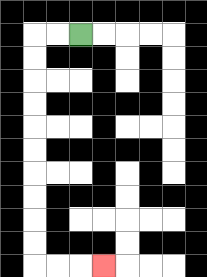{'start': '[3, 1]', 'end': '[4, 11]', 'path_directions': 'L,L,D,D,D,D,D,D,D,D,D,D,R,R,R', 'path_coordinates': '[[3, 1], [2, 1], [1, 1], [1, 2], [1, 3], [1, 4], [1, 5], [1, 6], [1, 7], [1, 8], [1, 9], [1, 10], [1, 11], [2, 11], [3, 11], [4, 11]]'}